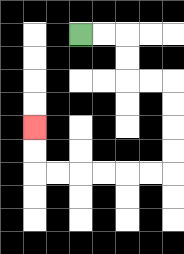{'start': '[3, 1]', 'end': '[1, 5]', 'path_directions': 'R,R,D,D,R,R,D,D,D,D,L,L,L,L,L,L,U,U', 'path_coordinates': '[[3, 1], [4, 1], [5, 1], [5, 2], [5, 3], [6, 3], [7, 3], [7, 4], [7, 5], [7, 6], [7, 7], [6, 7], [5, 7], [4, 7], [3, 7], [2, 7], [1, 7], [1, 6], [1, 5]]'}